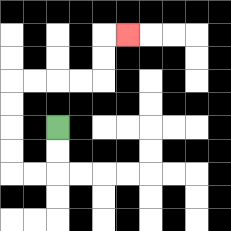{'start': '[2, 5]', 'end': '[5, 1]', 'path_directions': 'D,D,L,L,U,U,U,U,R,R,R,R,U,U,R', 'path_coordinates': '[[2, 5], [2, 6], [2, 7], [1, 7], [0, 7], [0, 6], [0, 5], [0, 4], [0, 3], [1, 3], [2, 3], [3, 3], [4, 3], [4, 2], [4, 1], [5, 1]]'}